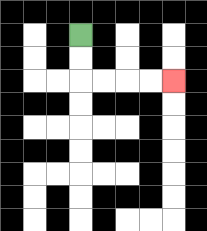{'start': '[3, 1]', 'end': '[7, 3]', 'path_directions': 'D,D,R,R,R,R', 'path_coordinates': '[[3, 1], [3, 2], [3, 3], [4, 3], [5, 3], [6, 3], [7, 3]]'}